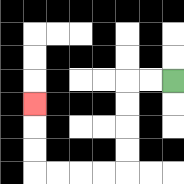{'start': '[7, 3]', 'end': '[1, 4]', 'path_directions': 'L,L,D,D,D,D,L,L,L,L,U,U,U', 'path_coordinates': '[[7, 3], [6, 3], [5, 3], [5, 4], [5, 5], [5, 6], [5, 7], [4, 7], [3, 7], [2, 7], [1, 7], [1, 6], [1, 5], [1, 4]]'}